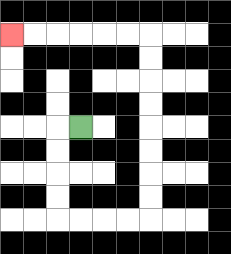{'start': '[3, 5]', 'end': '[0, 1]', 'path_directions': 'L,D,D,D,D,R,R,R,R,U,U,U,U,U,U,U,U,L,L,L,L,L,L', 'path_coordinates': '[[3, 5], [2, 5], [2, 6], [2, 7], [2, 8], [2, 9], [3, 9], [4, 9], [5, 9], [6, 9], [6, 8], [6, 7], [6, 6], [6, 5], [6, 4], [6, 3], [6, 2], [6, 1], [5, 1], [4, 1], [3, 1], [2, 1], [1, 1], [0, 1]]'}